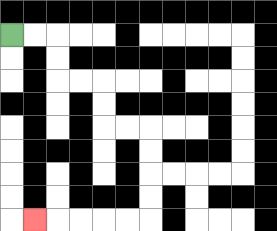{'start': '[0, 1]', 'end': '[1, 9]', 'path_directions': 'R,R,D,D,R,R,D,D,R,R,D,D,D,D,L,L,L,L,L', 'path_coordinates': '[[0, 1], [1, 1], [2, 1], [2, 2], [2, 3], [3, 3], [4, 3], [4, 4], [4, 5], [5, 5], [6, 5], [6, 6], [6, 7], [6, 8], [6, 9], [5, 9], [4, 9], [3, 9], [2, 9], [1, 9]]'}